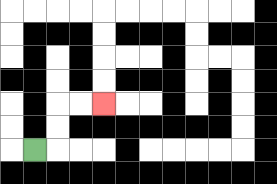{'start': '[1, 6]', 'end': '[4, 4]', 'path_directions': 'R,U,U,R,R', 'path_coordinates': '[[1, 6], [2, 6], [2, 5], [2, 4], [3, 4], [4, 4]]'}